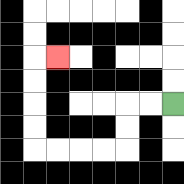{'start': '[7, 4]', 'end': '[2, 2]', 'path_directions': 'L,L,D,D,L,L,L,L,U,U,U,U,R', 'path_coordinates': '[[7, 4], [6, 4], [5, 4], [5, 5], [5, 6], [4, 6], [3, 6], [2, 6], [1, 6], [1, 5], [1, 4], [1, 3], [1, 2], [2, 2]]'}